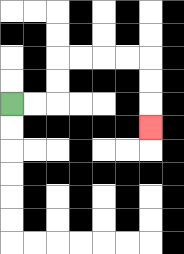{'start': '[0, 4]', 'end': '[6, 5]', 'path_directions': 'R,R,U,U,R,R,R,R,D,D,D', 'path_coordinates': '[[0, 4], [1, 4], [2, 4], [2, 3], [2, 2], [3, 2], [4, 2], [5, 2], [6, 2], [6, 3], [6, 4], [6, 5]]'}